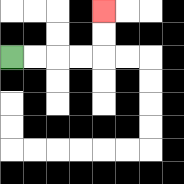{'start': '[0, 2]', 'end': '[4, 0]', 'path_directions': 'R,R,R,R,U,U', 'path_coordinates': '[[0, 2], [1, 2], [2, 2], [3, 2], [4, 2], [4, 1], [4, 0]]'}